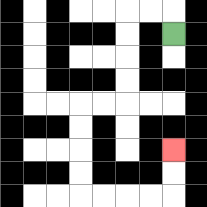{'start': '[7, 1]', 'end': '[7, 6]', 'path_directions': 'U,L,L,D,D,D,D,L,L,D,D,D,D,R,R,R,R,U,U', 'path_coordinates': '[[7, 1], [7, 0], [6, 0], [5, 0], [5, 1], [5, 2], [5, 3], [5, 4], [4, 4], [3, 4], [3, 5], [3, 6], [3, 7], [3, 8], [4, 8], [5, 8], [6, 8], [7, 8], [7, 7], [7, 6]]'}